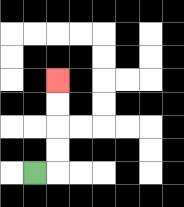{'start': '[1, 7]', 'end': '[2, 3]', 'path_directions': 'R,U,U,U,U', 'path_coordinates': '[[1, 7], [2, 7], [2, 6], [2, 5], [2, 4], [2, 3]]'}